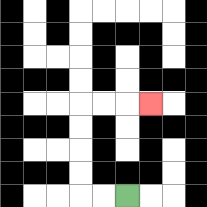{'start': '[5, 8]', 'end': '[6, 4]', 'path_directions': 'L,L,U,U,U,U,R,R,R', 'path_coordinates': '[[5, 8], [4, 8], [3, 8], [3, 7], [3, 6], [3, 5], [3, 4], [4, 4], [5, 4], [6, 4]]'}